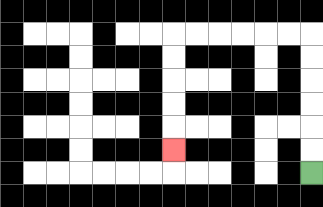{'start': '[13, 7]', 'end': '[7, 6]', 'path_directions': 'U,U,U,U,U,U,L,L,L,L,L,L,D,D,D,D,D', 'path_coordinates': '[[13, 7], [13, 6], [13, 5], [13, 4], [13, 3], [13, 2], [13, 1], [12, 1], [11, 1], [10, 1], [9, 1], [8, 1], [7, 1], [7, 2], [7, 3], [7, 4], [7, 5], [7, 6]]'}